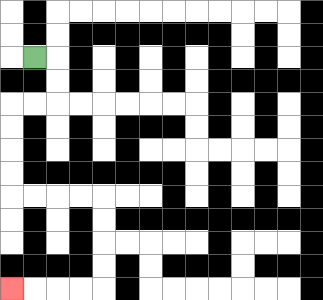{'start': '[1, 2]', 'end': '[0, 12]', 'path_directions': 'R,D,D,L,L,D,D,D,D,R,R,R,R,D,D,D,D,L,L,L,L', 'path_coordinates': '[[1, 2], [2, 2], [2, 3], [2, 4], [1, 4], [0, 4], [0, 5], [0, 6], [0, 7], [0, 8], [1, 8], [2, 8], [3, 8], [4, 8], [4, 9], [4, 10], [4, 11], [4, 12], [3, 12], [2, 12], [1, 12], [0, 12]]'}